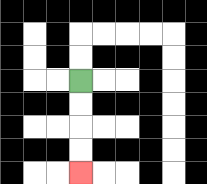{'start': '[3, 3]', 'end': '[3, 7]', 'path_directions': 'D,D,D,D', 'path_coordinates': '[[3, 3], [3, 4], [3, 5], [3, 6], [3, 7]]'}